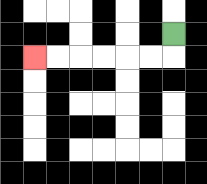{'start': '[7, 1]', 'end': '[1, 2]', 'path_directions': 'D,L,L,L,L,L,L', 'path_coordinates': '[[7, 1], [7, 2], [6, 2], [5, 2], [4, 2], [3, 2], [2, 2], [1, 2]]'}